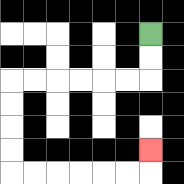{'start': '[6, 1]', 'end': '[6, 6]', 'path_directions': 'D,D,L,L,L,L,L,L,D,D,D,D,R,R,R,R,R,R,U', 'path_coordinates': '[[6, 1], [6, 2], [6, 3], [5, 3], [4, 3], [3, 3], [2, 3], [1, 3], [0, 3], [0, 4], [0, 5], [0, 6], [0, 7], [1, 7], [2, 7], [3, 7], [4, 7], [5, 7], [6, 7], [6, 6]]'}